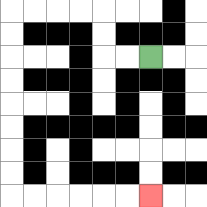{'start': '[6, 2]', 'end': '[6, 8]', 'path_directions': 'L,L,U,U,L,L,L,L,D,D,D,D,D,D,D,D,R,R,R,R,R,R', 'path_coordinates': '[[6, 2], [5, 2], [4, 2], [4, 1], [4, 0], [3, 0], [2, 0], [1, 0], [0, 0], [0, 1], [0, 2], [0, 3], [0, 4], [0, 5], [0, 6], [0, 7], [0, 8], [1, 8], [2, 8], [3, 8], [4, 8], [5, 8], [6, 8]]'}